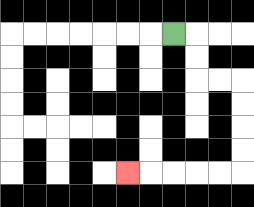{'start': '[7, 1]', 'end': '[5, 7]', 'path_directions': 'R,D,D,R,R,D,D,D,D,L,L,L,L,L', 'path_coordinates': '[[7, 1], [8, 1], [8, 2], [8, 3], [9, 3], [10, 3], [10, 4], [10, 5], [10, 6], [10, 7], [9, 7], [8, 7], [7, 7], [6, 7], [5, 7]]'}